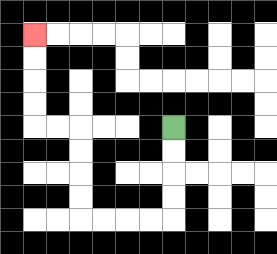{'start': '[7, 5]', 'end': '[1, 1]', 'path_directions': 'D,D,D,D,L,L,L,L,U,U,U,U,L,L,U,U,U,U', 'path_coordinates': '[[7, 5], [7, 6], [7, 7], [7, 8], [7, 9], [6, 9], [5, 9], [4, 9], [3, 9], [3, 8], [3, 7], [3, 6], [3, 5], [2, 5], [1, 5], [1, 4], [1, 3], [1, 2], [1, 1]]'}